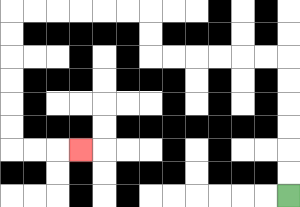{'start': '[12, 8]', 'end': '[3, 6]', 'path_directions': 'U,U,U,U,U,U,L,L,L,L,L,L,U,U,L,L,L,L,L,L,D,D,D,D,D,D,R,R,R', 'path_coordinates': '[[12, 8], [12, 7], [12, 6], [12, 5], [12, 4], [12, 3], [12, 2], [11, 2], [10, 2], [9, 2], [8, 2], [7, 2], [6, 2], [6, 1], [6, 0], [5, 0], [4, 0], [3, 0], [2, 0], [1, 0], [0, 0], [0, 1], [0, 2], [0, 3], [0, 4], [0, 5], [0, 6], [1, 6], [2, 6], [3, 6]]'}